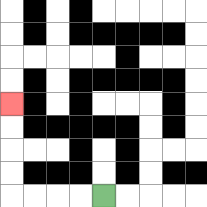{'start': '[4, 8]', 'end': '[0, 4]', 'path_directions': 'L,L,L,L,U,U,U,U', 'path_coordinates': '[[4, 8], [3, 8], [2, 8], [1, 8], [0, 8], [0, 7], [0, 6], [0, 5], [0, 4]]'}